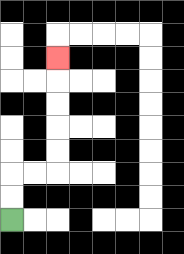{'start': '[0, 9]', 'end': '[2, 2]', 'path_directions': 'U,U,R,R,U,U,U,U,U', 'path_coordinates': '[[0, 9], [0, 8], [0, 7], [1, 7], [2, 7], [2, 6], [2, 5], [2, 4], [2, 3], [2, 2]]'}